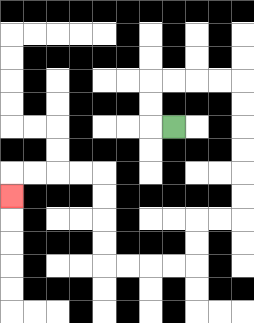{'start': '[7, 5]', 'end': '[0, 8]', 'path_directions': 'L,U,U,R,R,R,R,D,D,D,D,D,D,L,L,D,D,L,L,L,L,U,U,U,U,L,L,L,L,D', 'path_coordinates': '[[7, 5], [6, 5], [6, 4], [6, 3], [7, 3], [8, 3], [9, 3], [10, 3], [10, 4], [10, 5], [10, 6], [10, 7], [10, 8], [10, 9], [9, 9], [8, 9], [8, 10], [8, 11], [7, 11], [6, 11], [5, 11], [4, 11], [4, 10], [4, 9], [4, 8], [4, 7], [3, 7], [2, 7], [1, 7], [0, 7], [0, 8]]'}